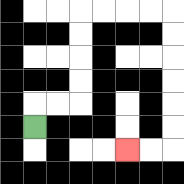{'start': '[1, 5]', 'end': '[5, 6]', 'path_directions': 'U,R,R,U,U,U,U,R,R,R,R,D,D,D,D,D,D,L,L', 'path_coordinates': '[[1, 5], [1, 4], [2, 4], [3, 4], [3, 3], [3, 2], [3, 1], [3, 0], [4, 0], [5, 0], [6, 0], [7, 0], [7, 1], [7, 2], [7, 3], [7, 4], [7, 5], [7, 6], [6, 6], [5, 6]]'}